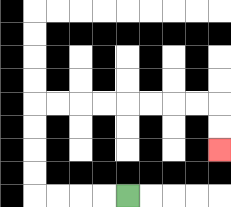{'start': '[5, 8]', 'end': '[9, 6]', 'path_directions': 'L,L,L,L,U,U,U,U,R,R,R,R,R,R,R,R,D,D', 'path_coordinates': '[[5, 8], [4, 8], [3, 8], [2, 8], [1, 8], [1, 7], [1, 6], [1, 5], [1, 4], [2, 4], [3, 4], [4, 4], [5, 4], [6, 4], [7, 4], [8, 4], [9, 4], [9, 5], [9, 6]]'}